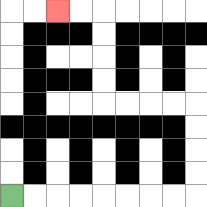{'start': '[0, 8]', 'end': '[2, 0]', 'path_directions': 'R,R,R,R,R,R,R,R,U,U,U,U,L,L,L,L,U,U,U,U,L,L', 'path_coordinates': '[[0, 8], [1, 8], [2, 8], [3, 8], [4, 8], [5, 8], [6, 8], [7, 8], [8, 8], [8, 7], [8, 6], [8, 5], [8, 4], [7, 4], [6, 4], [5, 4], [4, 4], [4, 3], [4, 2], [4, 1], [4, 0], [3, 0], [2, 0]]'}